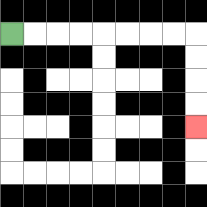{'start': '[0, 1]', 'end': '[8, 5]', 'path_directions': 'R,R,R,R,R,R,R,R,D,D,D,D', 'path_coordinates': '[[0, 1], [1, 1], [2, 1], [3, 1], [4, 1], [5, 1], [6, 1], [7, 1], [8, 1], [8, 2], [8, 3], [8, 4], [8, 5]]'}